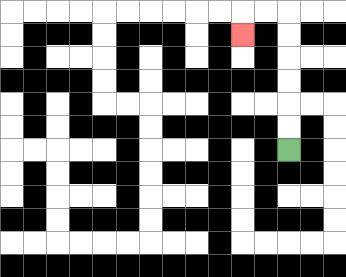{'start': '[12, 6]', 'end': '[10, 1]', 'path_directions': 'U,U,U,U,U,U,L,L,D', 'path_coordinates': '[[12, 6], [12, 5], [12, 4], [12, 3], [12, 2], [12, 1], [12, 0], [11, 0], [10, 0], [10, 1]]'}